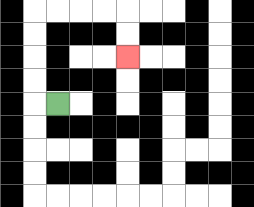{'start': '[2, 4]', 'end': '[5, 2]', 'path_directions': 'L,U,U,U,U,R,R,R,R,D,D', 'path_coordinates': '[[2, 4], [1, 4], [1, 3], [1, 2], [1, 1], [1, 0], [2, 0], [3, 0], [4, 0], [5, 0], [5, 1], [5, 2]]'}